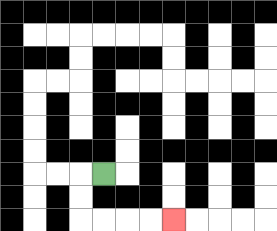{'start': '[4, 7]', 'end': '[7, 9]', 'path_directions': 'L,D,D,R,R,R,R', 'path_coordinates': '[[4, 7], [3, 7], [3, 8], [3, 9], [4, 9], [5, 9], [6, 9], [7, 9]]'}